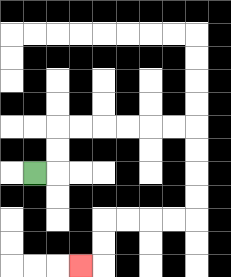{'start': '[1, 7]', 'end': '[3, 11]', 'path_directions': 'R,U,U,R,R,R,R,R,R,D,D,D,D,L,L,L,L,D,D,L', 'path_coordinates': '[[1, 7], [2, 7], [2, 6], [2, 5], [3, 5], [4, 5], [5, 5], [6, 5], [7, 5], [8, 5], [8, 6], [8, 7], [8, 8], [8, 9], [7, 9], [6, 9], [5, 9], [4, 9], [4, 10], [4, 11], [3, 11]]'}